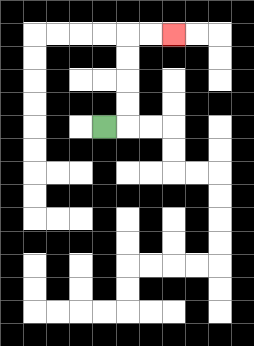{'start': '[4, 5]', 'end': '[7, 1]', 'path_directions': 'R,U,U,U,U,R,R', 'path_coordinates': '[[4, 5], [5, 5], [5, 4], [5, 3], [5, 2], [5, 1], [6, 1], [7, 1]]'}